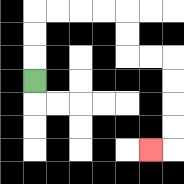{'start': '[1, 3]', 'end': '[6, 6]', 'path_directions': 'U,U,U,R,R,R,R,D,D,R,R,D,D,D,D,L', 'path_coordinates': '[[1, 3], [1, 2], [1, 1], [1, 0], [2, 0], [3, 0], [4, 0], [5, 0], [5, 1], [5, 2], [6, 2], [7, 2], [7, 3], [7, 4], [7, 5], [7, 6], [6, 6]]'}